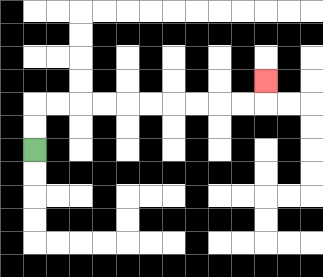{'start': '[1, 6]', 'end': '[11, 3]', 'path_directions': 'U,U,R,R,R,R,R,R,R,R,R,R,U', 'path_coordinates': '[[1, 6], [1, 5], [1, 4], [2, 4], [3, 4], [4, 4], [5, 4], [6, 4], [7, 4], [8, 4], [9, 4], [10, 4], [11, 4], [11, 3]]'}